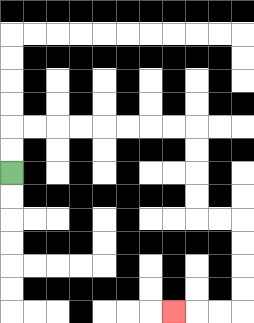{'start': '[0, 7]', 'end': '[7, 13]', 'path_directions': 'U,U,R,R,R,R,R,R,R,R,D,D,D,D,R,R,D,D,D,D,L,L,L', 'path_coordinates': '[[0, 7], [0, 6], [0, 5], [1, 5], [2, 5], [3, 5], [4, 5], [5, 5], [6, 5], [7, 5], [8, 5], [8, 6], [8, 7], [8, 8], [8, 9], [9, 9], [10, 9], [10, 10], [10, 11], [10, 12], [10, 13], [9, 13], [8, 13], [7, 13]]'}